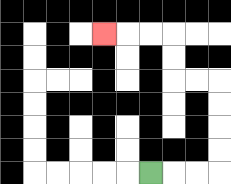{'start': '[6, 7]', 'end': '[4, 1]', 'path_directions': 'R,R,R,U,U,U,U,L,L,U,U,L,L,L', 'path_coordinates': '[[6, 7], [7, 7], [8, 7], [9, 7], [9, 6], [9, 5], [9, 4], [9, 3], [8, 3], [7, 3], [7, 2], [7, 1], [6, 1], [5, 1], [4, 1]]'}